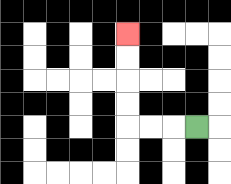{'start': '[8, 5]', 'end': '[5, 1]', 'path_directions': 'L,L,L,U,U,U,U', 'path_coordinates': '[[8, 5], [7, 5], [6, 5], [5, 5], [5, 4], [5, 3], [5, 2], [5, 1]]'}